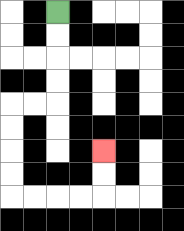{'start': '[2, 0]', 'end': '[4, 6]', 'path_directions': 'D,D,D,D,L,L,D,D,D,D,R,R,R,R,U,U', 'path_coordinates': '[[2, 0], [2, 1], [2, 2], [2, 3], [2, 4], [1, 4], [0, 4], [0, 5], [0, 6], [0, 7], [0, 8], [1, 8], [2, 8], [3, 8], [4, 8], [4, 7], [4, 6]]'}